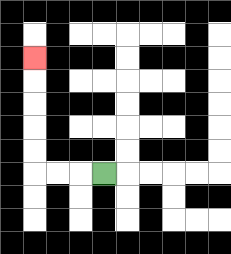{'start': '[4, 7]', 'end': '[1, 2]', 'path_directions': 'L,L,L,U,U,U,U,U', 'path_coordinates': '[[4, 7], [3, 7], [2, 7], [1, 7], [1, 6], [1, 5], [1, 4], [1, 3], [1, 2]]'}